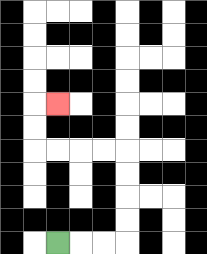{'start': '[2, 10]', 'end': '[2, 4]', 'path_directions': 'R,R,R,U,U,U,U,L,L,L,L,U,U,R', 'path_coordinates': '[[2, 10], [3, 10], [4, 10], [5, 10], [5, 9], [5, 8], [5, 7], [5, 6], [4, 6], [3, 6], [2, 6], [1, 6], [1, 5], [1, 4], [2, 4]]'}